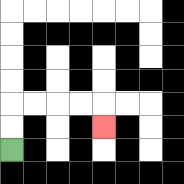{'start': '[0, 6]', 'end': '[4, 5]', 'path_directions': 'U,U,R,R,R,R,D', 'path_coordinates': '[[0, 6], [0, 5], [0, 4], [1, 4], [2, 4], [3, 4], [4, 4], [4, 5]]'}